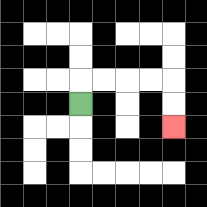{'start': '[3, 4]', 'end': '[7, 5]', 'path_directions': 'U,R,R,R,R,D,D', 'path_coordinates': '[[3, 4], [3, 3], [4, 3], [5, 3], [6, 3], [7, 3], [7, 4], [7, 5]]'}